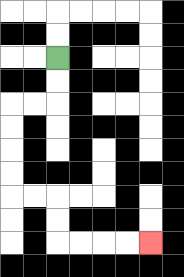{'start': '[2, 2]', 'end': '[6, 10]', 'path_directions': 'D,D,L,L,D,D,D,D,R,R,D,D,R,R,R,R', 'path_coordinates': '[[2, 2], [2, 3], [2, 4], [1, 4], [0, 4], [0, 5], [0, 6], [0, 7], [0, 8], [1, 8], [2, 8], [2, 9], [2, 10], [3, 10], [4, 10], [5, 10], [6, 10]]'}